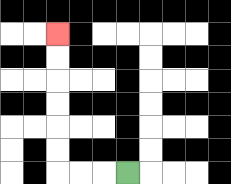{'start': '[5, 7]', 'end': '[2, 1]', 'path_directions': 'L,L,L,U,U,U,U,U,U', 'path_coordinates': '[[5, 7], [4, 7], [3, 7], [2, 7], [2, 6], [2, 5], [2, 4], [2, 3], [2, 2], [2, 1]]'}